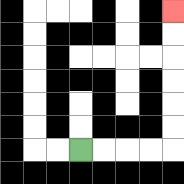{'start': '[3, 6]', 'end': '[7, 0]', 'path_directions': 'R,R,R,R,U,U,U,U,U,U', 'path_coordinates': '[[3, 6], [4, 6], [5, 6], [6, 6], [7, 6], [7, 5], [7, 4], [7, 3], [7, 2], [7, 1], [7, 0]]'}